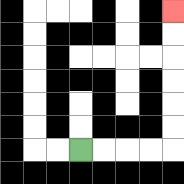{'start': '[3, 6]', 'end': '[7, 0]', 'path_directions': 'R,R,R,R,U,U,U,U,U,U', 'path_coordinates': '[[3, 6], [4, 6], [5, 6], [6, 6], [7, 6], [7, 5], [7, 4], [7, 3], [7, 2], [7, 1], [7, 0]]'}